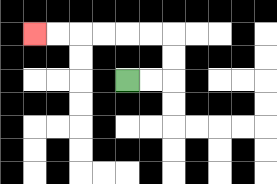{'start': '[5, 3]', 'end': '[1, 1]', 'path_directions': 'R,R,U,U,L,L,L,L,L,L', 'path_coordinates': '[[5, 3], [6, 3], [7, 3], [7, 2], [7, 1], [6, 1], [5, 1], [4, 1], [3, 1], [2, 1], [1, 1]]'}